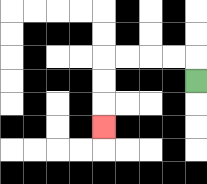{'start': '[8, 3]', 'end': '[4, 5]', 'path_directions': 'U,L,L,L,L,D,D,D', 'path_coordinates': '[[8, 3], [8, 2], [7, 2], [6, 2], [5, 2], [4, 2], [4, 3], [4, 4], [4, 5]]'}